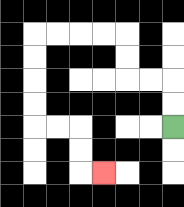{'start': '[7, 5]', 'end': '[4, 7]', 'path_directions': 'U,U,L,L,U,U,L,L,L,L,D,D,D,D,R,R,D,D,R', 'path_coordinates': '[[7, 5], [7, 4], [7, 3], [6, 3], [5, 3], [5, 2], [5, 1], [4, 1], [3, 1], [2, 1], [1, 1], [1, 2], [1, 3], [1, 4], [1, 5], [2, 5], [3, 5], [3, 6], [3, 7], [4, 7]]'}